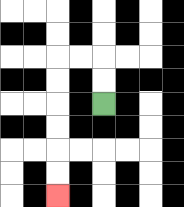{'start': '[4, 4]', 'end': '[2, 8]', 'path_directions': 'U,U,L,L,D,D,D,D,D,D', 'path_coordinates': '[[4, 4], [4, 3], [4, 2], [3, 2], [2, 2], [2, 3], [2, 4], [2, 5], [2, 6], [2, 7], [2, 8]]'}